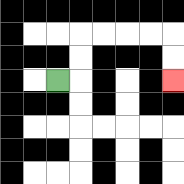{'start': '[2, 3]', 'end': '[7, 3]', 'path_directions': 'R,U,U,R,R,R,R,D,D', 'path_coordinates': '[[2, 3], [3, 3], [3, 2], [3, 1], [4, 1], [5, 1], [6, 1], [7, 1], [7, 2], [7, 3]]'}